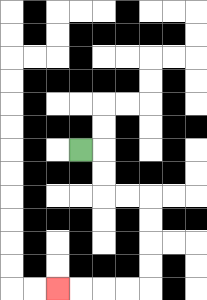{'start': '[3, 6]', 'end': '[2, 12]', 'path_directions': 'R,D,D,R,R,D,D,D,D,L,L,L,L', 'path_coordinates': '[[3, 6], [4, 6], [4, 7], [4, 8], [5, 8], [6, 8], [6, 9], [6, 10], [6, 11], [6, 12], [5, 12], [4, 12], [3, 12], [2, 12]]'}